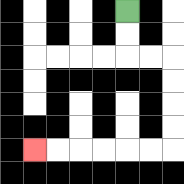{'start': '[5, 0]', 'end': '[1, 6]', 'path_directions': 'D,D,R,R,D,D,D,D,L,L,L,L,L,L', 'path_coordinates': '[[5, 0], [5, 1], [5, 2], [6, 2], [7, 2], [7, 3], [7, 4], [7, 5], [7, 6], [6, 6], [5, 6], [4, 6], [3, 6], [2, 6], [1, 6]]'}